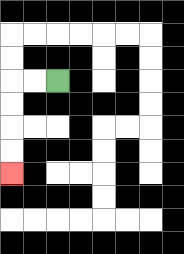{'start': '[2, 3]', 'end': '[0, 7]', 'path_directions': 'L,L,D,D,D,D', 'path_coordinates': '[[2, 3], [1, 3], [0, 3], [0, 4], [0, 5], [0, 6], [0, 7]]'}